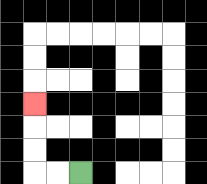{'start': '[3, 7]', 'end': '[1, 4]', 'path_directions': 'L,L,U,U,U', 'path_coordinates': '[[3, 7], [2, 7], [1, 7], [1, 6], [1, 5], [1, 4]]'}